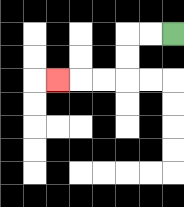{'start': '[7, 1]', 'end': '[2, 3]', 'path_directions': 'L,L,D,D,L,L,L', 'path_coordinates': '[[7, 1], [6, 1], [5, 1], [5, 2], [5, 3], [4, 3], [3, 3], [2, 3]]'}